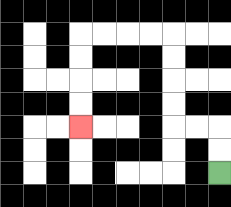{'start': '[9, 7]', 'end': '[3, 5]', 'path_directions': 'U,U,L,L,U,U,U,U,L,L,L,L,D,D,D,D', 'path_coordinates': '[[9, 7], [9, 6], [9, 5], [8, 5], [7, 5], [7, 4], [7, 3], [7, 2], [7, 1], [6, 1], [5, 1], [4, 1], [3, 1], [3, 2], [3, 3], [3, 4], [3, 5]]'}